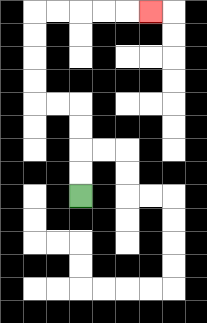{'start': '[3, 8]', 'end': '[6, 0]', 'path_directions': 'U,U,U,U,L,L,U,U,U,U,R,R,R,R,R', 'path_coordinates': '[[3, 8], [3, 7], [3, 6], [3, 5], [3, 4], [2, 4], [1, 4], [1, 3], [1, 2], [1, 1], [1, 0], [2, 0], [3, 0], [4, 0], [5, 0], [6, 0]]'}